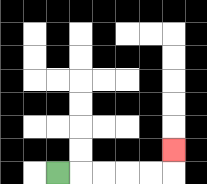{'start': '[2, 7]', 'end': '[7, 6]', 'path_directions': 'R,R,R,R,R,U', 'path_coordinates': '[[2, 7], [3, 7], [4, 7], [5, 7], [6, 7], [7, 7], [7, 6]]'}